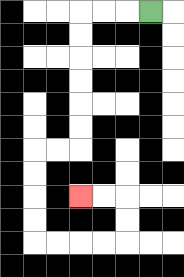{'start': '[6, 0]', 'end': '[3, 8]', 'path_directions': 'L,L,L,D,D,D,D,D,D,L,L,D,D,D,D,R,R,R,R,U,U,L,L', 'path_coordinates': '[[6, 0], [5, 0], [4, 0], [3, 0], [3, 1], [3, 2], [3, 3], [3, 4], [3, 5], [3, 6], [2, 6], [1, 6], [1, 7], [1, 8], [1, 9], [1, 10], [2, 10], [3, 10], [4, 10], [5, 10], [5, 9], [5, 8], [4, 8], [3, 8]]'}